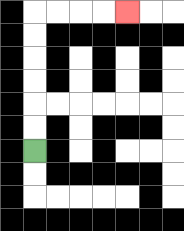{'start': '[1, 6]', 'end': '[5, 0]', 'path_directions': 'U,U,U,U,U,U,R,R,R,R', 'path_coordinates': '[[1, 6], [1, 5], [1, 4], [1, 3], [1, 2], [1, 1], [1, 0], [2, 0], [3, 0], [4, 0], [5, 0]]'}